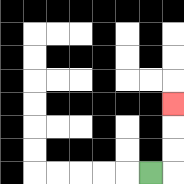{'start': '[6, 7]', 'end': '[7, 4]', 'path_directions': 'R,U,U,U', 'path_coordinates': '[[6, 7], [7, 7], [7, 6], [7, 5], [7, 4]]'}